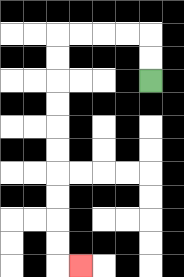{'start': '[6, 3]', 'end': '[3, 11]', 'path_directions': 'U,U,L,L,L,L,D,D,D,D,D,D,D,D,D,D,R', 'path_coordinates': '[[6, 3], [6, 2], [6, 1], [5, 1], [4, 1], [3, 1], [2, 1], [2, 2], [2, 3], [2, 4], [2, 5], [2, 6], [2, 7], [2, 8], [2, 9], [2, 10], [2, 11], [3, 11]]'}